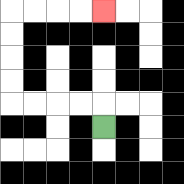{'start': '[4, 5]', 'end': '[4, 0]', 'path_directions': 'U,L,L,L,L,U,U,U,U,R,R,R,R', 'path_coordinates': '[[4, 5], [4, 4], [3, 4], [2, 4], [1, 4], [0, 4], [0, 3], [0, 2], [0, 1], [0, 0], [1, 0], [2, 0], [3, 0], [4, 0]]'}